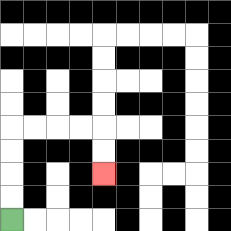{'start': '[0, 9]', 'end': '[4, 7]', 'path_directions': 'U,U,U,U,R,R,R,R,D,D', 'path_coordinates': '[[0, 9], [0, 8], [0, 7], [0, 6], [0, 5], [1, 5], [2, 5], [3, 5], [4, 5], [4, 6], [4, 7]]'}